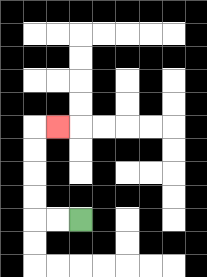{'start': '[3, 9]', 'end': '[2, 5]', 'path_directions': 'L,L,U,U,U,U,R', 'path_coordinates': '[[3, 9], [2, 9], [1, 9], [1, 8], [1, 7], [1, 6], [1, 5], [2, 5]]'}